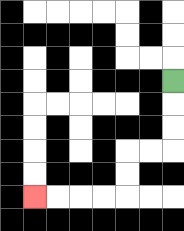{'start': '[7, 3]', 'end': '[1, 8]', 'path_directions': 'D,D,D,L,L,D,D,L,L,L,L', 'path_coordinates': '[[7, 3], [7, 4], [7, 5], [7, 6], [6, 6], [5, 6], [5, 7], [5, 8], [4, 8], [3, 8], [2, 8], [1, 8]]'}